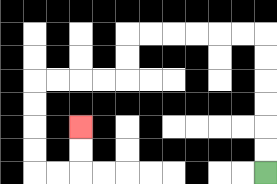{'start': '[11, 7]', 'end': '[3, 5]', 'path_directions': 'U,U,U,U,U,U,L,L,L,L,L,L,D,D,L,L,L,L,D,D,D,D,R,R,U,U', 'path_coordinates': '[[11, 7], [11, 6], [11, 5], [11, 4], [11, 3], [11, 2], [11, 1], [10, 1], [9, 1], [8, 1], [7, 1], [6, 1], [5, 1], [5, 2], [5, 3], [4, 3], [3, 3], [2, 3], [1, 3], [1, 4], [1, 5], [1, 6], [1, 7], [2, 7], [3, 7], [3, 6], [3, 5]]'}